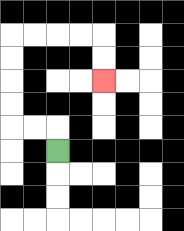{'start': '[2, 6]', 'end': '[4, 3]', 'path_directions': 'U,L,L,U,U,U,U,R,R,R,R,D,D', 'path_coordinates': '[[2, 6], [2, 5], [1, 5], [0, 5], [0, 4], [0, 3], [0, 2], [0, 1], [1, 1], [2, 1], [3, 1], [4, 1], [4, 2], [4, 3]]'}